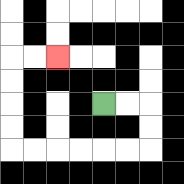{'start': '[4, 4]', 'end': '[2, 2]', 'path_directions': 'R,R,D,D,L,L,L,L,L,L,U,U,U,U,R,R', 'path_coordinates': '[[4, 4], [5, 4], [6, 4], [6, 5], [6, 6], [5, 6], [4, 6], [3, 6], [2, 6], [1, 6], [0, 6], [0, 5], [0, 4], [0, 3], [0, 2], [1, 2], [2, 2]]'}